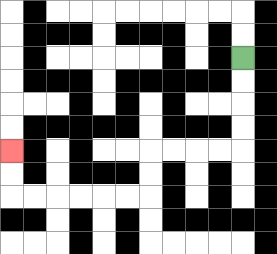{'start': '[10, 2]', 'end': '[0, 6]', 'path_directions': 'D,D,D,D,L,L,L,L,D,D,L,L,L,L,L,L,U,U', 'path_coordinates': '[[10, 2], [10, 3], [10, 4], [10, 5], [10, 6], [9, 6], [8, 6], [7, 6], [6, 6], [6, 7], [6, 8], [5, 8], [4, 8], [3, 8], [2, 8], [1, 8], [0, 8], [0, 7], [0, 6]]'}